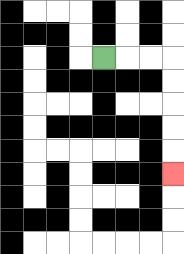{'start': '[4, 2]', 'end': '[7, 7]', 'path_directions': 'R,R,R,D,D,D,D,D', 'path_coordinates': '[[4, 2], [5, 2], [6, 2], [7, 2], [7, 3], [7, 4], [7, 5], [7, 6], [7, 7]]'}